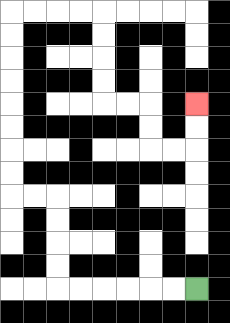{'start': '[8, 12]', 'end': '[8, 4]', 'path_directions': 'L,L,L,L,L,L,U,U,U,U,L,L,U,U,U,U,U,U,U,U,R,R,R,R,D,D,D,D,R,R,D,D,R,R,U,U', 'path_coordinates': '[[8, 12], [7, 12], [6, 12], [5, 12], [4, 12], [3, 12], [2, 12], [2, 11], [2, 10], [2, 9], [2, 8], [1, 8], [0, 8], [0, 7], [0, 6], [0, 5], [0, 4], [0, 3], [0, 2], [0, 1], [0, 0], [1, 0], [2, 0], [3, 0], [4, 0], [4, 1], [4, 2], [4, 3], [4, 4], [5, 4], [6, 4], [6, 5], [6, 6], [7, 6], [8, 6], [8, 5], [8, 4]]'}